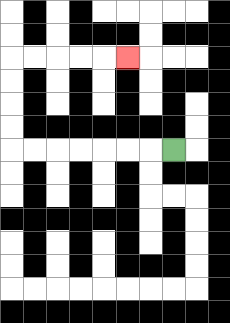{'start': '[7, 6]', 'end': '[5, 2]', 'path_directions': 'L,L,L,L,L,L,L,U,U,U,U,R,R,R,R,R', 'path_coordinates': '[[7, 6], [6, 6], [5, 6], [4, 6], [3, 6], [2, 6], [1, 6], [0, 6], [0, 5], [0, 4], [0, 3], [0, 2], [1, 2], [2, 2], [3, 2], [4, 2], [5, 2]]'}